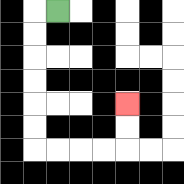{'start': '[2, 0]', 'end': '[5, 4]', 'path_directions': 'L,D,D,D,D,D,D,R,R,R,R,U,U', 'path_coordinates': '[[2, 0], [1, 0], [1, 1], [1, 2], [1, 3], [1, 4], [1, 5], [1, 6], [2, 6], [3, 6], [4, 6], [5, 6], [5, 5], [5, 4]]'}